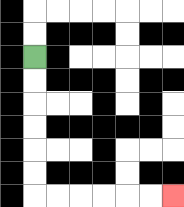{'start': '[1, 2]', 'end': '[7, 8]', 'path_directions': 'D,D,D,D,D,D,R,R,R,R,R,R', 'path_coordinates': '[[1, 2], [1, 3], [1, 4], [1, 5], [1, 6], [1, 7], [1, 8], [2, 8], [3, 8], [4, 8], [5, 8], [6, 8], [7, 8]]'}